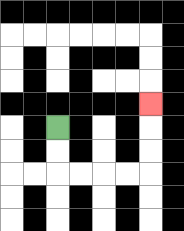{'start': '[2, 5]', 'end': '[6, 4]', 'path_directions': 'D,D,R,R,R,R,U,U,U', 'path_coordinates': '[[2, 5], [2, 6], [2, 7], [3, 7], [4, 7], [5, 7], [6, 7], [6, 6], [6, 5], [6, 4]]'}